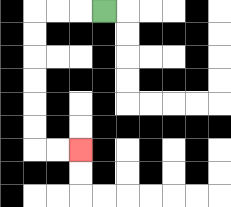{'start': '[4, 0]', 'end': '[3, 6]', 'path_directions': 'L,L,L,D,D,D,D,D,D,R,R', 'path_coordinates': '[[4, 0], [3, 0], [2, 0], [1, 0], [1, 1], [1, 2], [1, 3], [1, 4], [1, 5], [1, 6], [2, 6], [3, 6]]'}